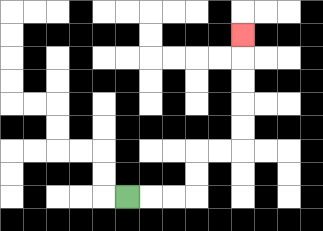{'start': '[5, 8]', 'end': '[10, 1]', 'path_directions': 'R,R,R,U,U,R,R,U,U,U,U,U', 'path_coordinates': '[[5, 8], [6, 8], [7, 8], [8, 8], [8, 7], [8, 6], [9, 6], [10, 6], [10, 5], [10, 4], [10, 3], [10, 2], [10, 1]]'}